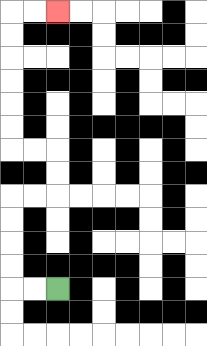{'start': '[2, 12]', 'end': '[2, 0]', 'path_directions': 'L,L,U,U,U,U,R,R,U,U,L,L,U,U,U,U,U,U,R,R', 'path_coordinates': '[[2, 12], [1, 12], [0, 12], [0, 11], [0, 10], [0, 9], [0, 8], [1, 8], [2, 8], [2, 7], [2, 6], [1, 6], [0, 6], [0, 5], [0, 4], [0, 3], [0, 2], [0, 1], [0, 0], [1, 0], [2, 0]]'}